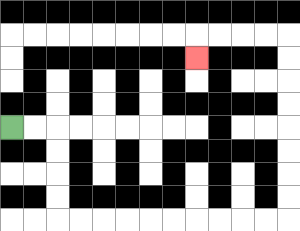{'start': '[0, 5]', 'end': '[8, 2]', 'path_directions': 'R,R,D,D,D,D,R,R,R,R,R,R,R,R,R,R,U,U,U,U,U,U,U,U,L,L,L,L,D', 'path_coordinates': '[[0, 5], [1, 5], [2, 5], [2, 6], [2, 7], [2, 8], [2, 9], [3, 9], [4, 9], [5, 9], [6, 9], [7, 9], [8, 9], [9, 9], [10, 9], [11, 9], [12, 9], [12, 8], [12, 7], [12, 6], [12, 5], [12, 4], [12, 3], [12, 2], [12, 1], [11, 1], [10, 1], [9, 1], [8, 1], [8, 2]]'}